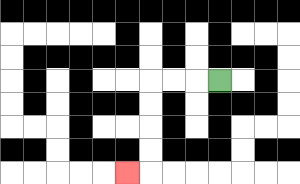{'start': '[9, 3]', 'end': '[5, 7]', 'path_directions': 'L,L,L,D,D,D,D,L', 'path_coordinates': '[[9, 3], [8, 3], [7, 3], [6, 3], [6, 4], [6, 5], [6, 6], [6, 7], [5, 7]]'}